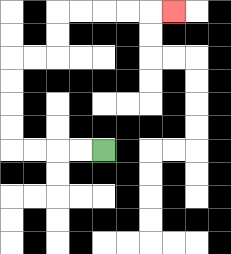{'start': '[4, 6]', 'end': '[7, 0]', 'path_directions': 'L,L,L,L,U,U,U,U,R,R,U,U,R,R,R,R,R', 'path_coordinates': '[[4, 6], [3, 6], [2, 6], [1, 6], [0, 6], [0, 5], [0, 4], [0, 3], [0, 2], [1, 2], [2, 2], [2, 1], [2, 0], [3, 0], [4, 0], [5, 0], [6, 0], [7, 0]]'}